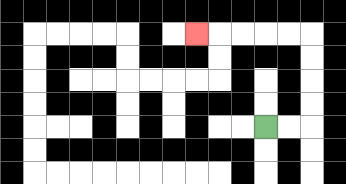{'start': '[11, 5]', 'end': '[8, 1]', 'path_directions': 'R,R,U,U,U,U,L,L,L,L,L', 'path_coordinates': '[[11, 5], [12, 5], [13, 5], [13, 4], [13, 3], [13, 2], [13, 1], [12, 1], [11, 1], [10, 1], [9, 1], [8, 1]]'}